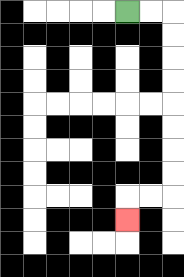{'start': '[5, 0]', 'end': '[5, 9]', 'path_directions': 'R,R,D,D,D,D,D,D,D,D,L,L,D', 'path_coordinates': '[[5, 0], [6, 0], [7, 0], [7, 1], [7, 2], [7, 3], [7, 4], [7, 5], [7, 6], [7, 7], [7, 8], [6, 8], [5, 8], [5, 9]]'}